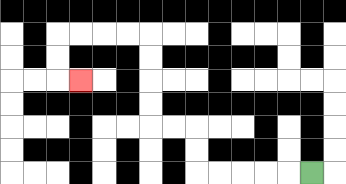{'start': '[13, 7]', 'end': '[3, 3]', 'path_directions': 'L,L,L,L,L,U,U,L,L,U,U,U,U,L,L,L,L,D,D,R', 'path_coordinates': '[[13, 7], [12, 7], [11, 7], [10, 7], [9, 7], [8, 7], [8, 6], [8, 5], [7, 5], [6, 5], [6, 4], [6, 3], [6, 2], [6, 1], [5, 1], [4, 1], [3, 1], [2, 1], [2, 2], [2, 3], [3, 3]]'}